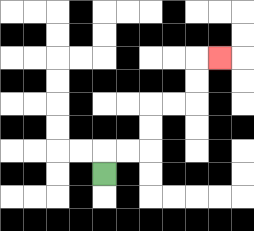{'start': '[4, 7]', 'end': '[9, 2]', 'path_directions': 'U,R,R,U,U,R,R,U,U,R', 'path_coordinates': '[[4, 7], [4, 6], [5, 6], [6, 6], [6, 5], [6, 4], [7, 4], [8, 4], [8, 3], [8, 2], [9, 2]]'}